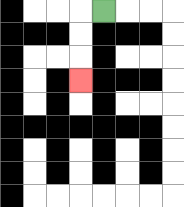{'start': '[4, 0]', 'end': '[3, 3]', 'path_directions': 'L,D,D,D', 'path_coordinates': '[[4, 0], [3, 0], [3, 1], [3, 2], [3, 3]]'}